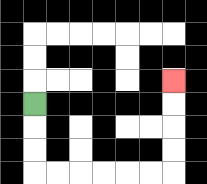{'start': '[1, 4]', 'end': '[7, 3]', 'path_directions': 'D,D,D,R,R,R,R,R,R,U,U,U,U', 'path_coordinates': '[[1, 4], [1, 5], [1, 6], [1, 7], [2, 7], [3, 7], [4, 7], [5, 7], [6, 7], [7, 7], [7, 6], [7, 5], [7, 4], [7, 3]]'}